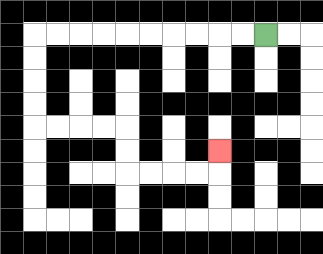{'start': '[11, 1]', 'end': '[9, 6]', 'path_directions': 'L,L,L,L,L,L,L,L,L,L,D,D,D,D,R,R,R,R,D,D,R,R,R,R,U', 'path_coordinates': '[[11, 1], [10, 1], [9, 1], [8, 1], [7, 1], [6, 1], [5, 1], [4, 1], [3, 1], [2, 1], [1, 1], [1, 2], [1, 3], [1, 4], [1, 5], [2, 5], [3, 5], [4, 5], [5, 5], [5, 6], [5, 7], [6, 7], [7, 7], [8, 7], [9, 7], [9, 6]]'}